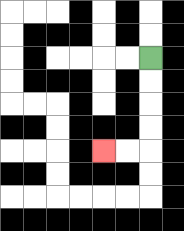{'start': '[6, 2]', 'end': '[4, 6]', 'path_directions': 'D,D,D,D,L,L', 'path_coordinates': '[[6, 2], [6, 3], [6, 4], [6, 5], [6, 6], [5, 6], [4, 6]]'}